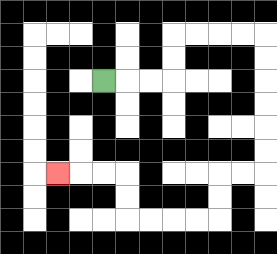{'start': '[4, 3]', 'end': '[2, 7]', 'path_directions': 'R,R,R,U,U,R,R,R,R,D,D,D,D,D,D,L,L,D,D,L,L,L,L,U,U,L,L,L', 'path_coordinates': '[[4, 3], [5, 3], [6, 3], [7, 3], [7, 2], [7, 1], [8, 1], [9, 1], [10, 1], [11, 1], [11, 2], [11, 3], [11, 4], [11, 5], [11, 6], [11, 7], [10, 7], [9, 7], [9, 8], [9, 9], [8, 9], [7, 9], [6, 9], [5, 9], [5, 8], [5, 7], [4, 7], [3, 7], [2, 7]]'}